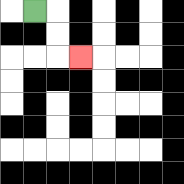{'start': '[1, 0]', 'end': '[3, 2]', 'path_directions': 'R,D,D,R', 'path_coordinates': '[[1, 0], [2, 0], [2, 1], [2, 2], [3, 2]]'}